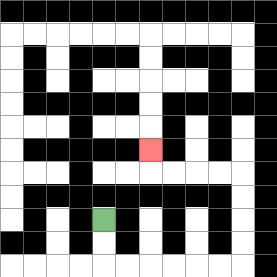{'start': '[4, 9]', 'end': '[6, 6]', 'path_directions': 'D,D,R,R,R,R,R,R,U,U,U,U,L,L,L,L,U', 'path_coordinates': '[[4, 9], [4, 10], [4, 11], [5, 11], [6, 11], [7, 11], [8, 11], [9, 11], [10, 11], [10, 10], [10, 9], [10, 8], [10, 7], [9, 7], [8, 7], [7, 7], [6, 7], [6, 6]]'}